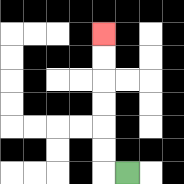{'start': '[5, 7]', 'end': '[4, 1]', 'path_directions': 'L,U,U,U,U,U,U', 'path_coordinates': '[[5, 7], [4, 7], [4, 6], [4, 5], [4, 4], [4, 3], [4, 2], [4, 1]]'}